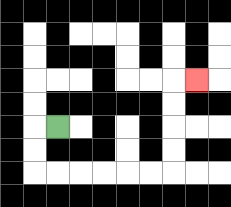{'start': '[2, 5]', 'end': '[8, 3]', 'path_directions': 'L,D,D,R,R,R,R,R,R,U,U,U,U,R', 'path_coordinates': '[[2, 5], [1, 5], [1, 6], [1, 7], [2, 7], [3, 7], [4, 7], [5, 7], [6, 7], [7, 7], [7, 6], [7, 5], [7, 4], [7, 3], [8, 3]]'}